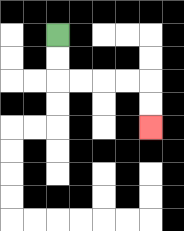{'start': '[2, 1]', 'end': '[6, 5]', 'path_directions': 'D,D,R,R,R,R,D,D', 'path_coordinates': '[[2, 1], [2, 2], [2, 3], [3, 3], [4, 3], [5, 3], [6, 3], [6, 4], [6, 5]]'}